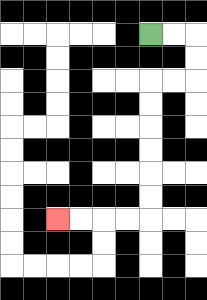{'start': '[6, 1]', 'end': '[2, 9]', 'path_directions': 'R,R,D,D,L,L,D,D,D,D,D,D,L,L,L,L', 'path_coordinates': '[[6, 1], [7, 1], [8, 1], [8, 2], [8, 3], [7, 3], [6, 3], [6, 4], [6, 5], [6, 6], [6, 7], [6, 8], [6, 9], [5, 9], [4, 9], [3, 9], [2, 9]]'}